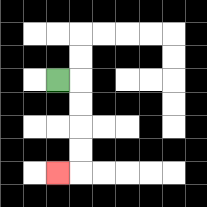{'start': '[2, 3]', 'end': '[2, 7]', 'path_directions': 'R,D,D,D,D,L', 'path_coordinates': '[[2, 3], [3, 3], [3, 4], [3, 5], [3, 6], [3, 7], [2, 7]]'}